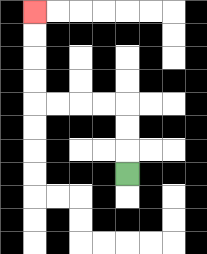{'start': '[5, 7]', 'end': '[1, 0]', 'path_directions': 'U,U,U,L,L,L,L,U,U,U,U', 'path_coordinates': '[[5, 7], [5, 6], [5, 5], [5, 4], [4, 4], [3, 4], [2, 4], [1, 4], [1, 3], [1, 2], [1, 1], [1, 0]]'}